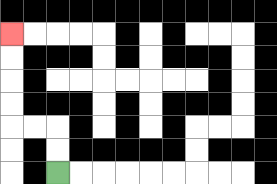{'start': '[2, 7]', 'end': '[0, 1]', 'path_directions': 'U,U,L,L,U,U,U,U', 'path_coordinates': '[[2, 7], [2, 6], [2, 5], [1, 5], [0, 5], [0, 4], [0, 3], [0, 2], [0, 1]]'}